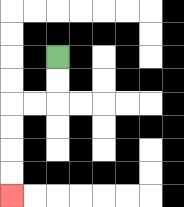{'start': '[2, 2]', 'end': '[0, 8]', 'path_directions': 'D,D,L,L,D,D,D,D', 'path_coordinates': '[[2, 2], [2, 3], [2, 4], [1, 4], [0, 4], [0, 5], [0, 6], [0, 7], [0, 8]]'}